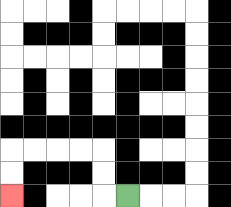{'start': '[5, 8]', 'end': '[0, 8]', 'path_directions': 'L,U,U,L,L,L,L,D,D', 'path_coordinates': '[[5, 8], [4, 8], [4, 7], [4, 6], [3, 6], [2, 6], [1, 6], [0, 6], [0, 7], [0, 8]]'}